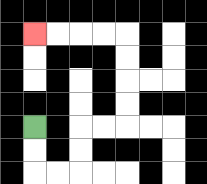{'start': '[1, 5]', 'end': '[1, 1]', 'path_directions': 'D,D,R,R,U,U,R,R,U,U,U,U,L,L,L,L', 'path_coordinates': '[[1, 5], [1, 6], [1, 7], [2, 7], [3, 7], [3, 6], [3, 5], [4, 5], [5, 5], [5, 4], [5, 3], [5, 2], [5, 1], [4, 1], [3, 1], [2, 1], [1, 1]]'}